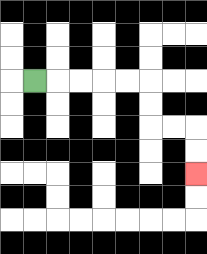{'start': '[1, 3]', 'end': '[8, 7]', 'path_directions': 'R,R,R,R,R,D,D,R,R,D,D', 'path_coordinates': '[[1, 3], [2, 3], [3, 3], [4, 3], [5, 3], [6, 3], [6, 4], [6, 5], [7, 5], [8, 5], [8, 6], [8, 7]]'}